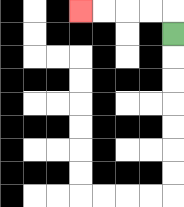{'start': '[7, 1]', 'end': '[3, 0]', 'path_directions': 'U,L,L,L,L', 'path_coordinates': '[[7, 1], [7, 0], [6, 0], [5, 0], [4, 0], [3, 0]]'}